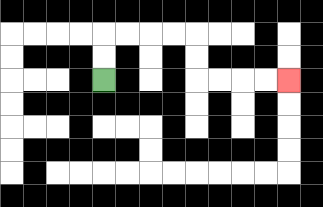{'start': '[4, 3]', 'end': '[12, 3]', 'path_directions': 'U,U,R,R,R,R,D,D,R,R,R,R', 'path_coordinates': '[[4, 3], [4, 2], [4, 1], [5, 1], [6, 1], [7, 1], [8, 1], [8, 2], [8, 3], [9, 3], [10, 3], [11, 3], [12, 3]]'}